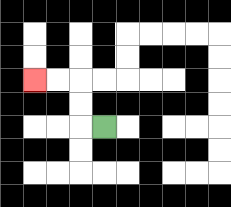{'start': '[4, 5]', 'end': '[1, 3]', 'path_directions': 'L,U,U,L,L', 'path_coordinates': '[[4, 5], [3, 5], [3, 4], [3, 3], [2, 3], [1, 3]]'}